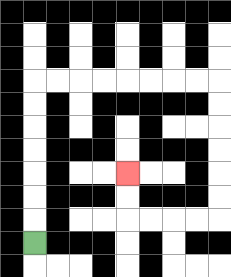{'start': '[1, 10]', 'end': '[5, 7]', 'path_directions': 'U,U,U,U,U,U,U,R,R,R,R,R,R,R,R,D,D,D,D,D,D,L,L,L,L,U,U', 'path_coordinates': '[[1, 10], [1, 9], [1, 8], [1, 7], [1, 6], [1, 5], [1, 4], [1, 3], [2, 3], [3, 3], [4, 3], [5, 3], [6, 3], [7, 3], [8, 3], [9, 3], [9, 4], [9, 5], [9, 6], [9, 7], [9, 8], [9, 9], [8, 9], [7, 9], [6, 9], [5, 9], [5, 8], [5, 7]]'}